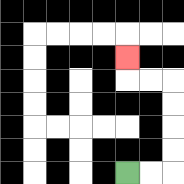{'start': '[5, 7]', 'end': '[5, 2]', 'path_directions': 'R,R,U,U,U,U,L,L,U', 'path_coordinates': '[[5, 7], [6, 7], [7, 7], [7, 6], [7, 5], [7, 4], [7, 3], [6, 3], [5, 3], [5, 2]]'}